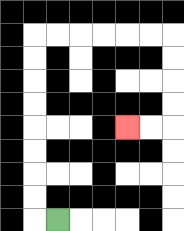{'start': '[2, 9]', 'end': '[5, 5]', 'path_directions': 'L,U,U,U,U,U,U,U,U,R,R,R,R,R,R,D,D,D,D,L,L', 'path_coordinates': '[[2, 9], [1, 9], [1, 8], [1, 7], [1, 6], [1, 5], [1, 4], [1, 3], [1, 2], [1, 1], [2, 1], [3, 1], [4, 1], [5, 1], [6, 1], [7, 1], [7, 2], [7, 3], [7, 4], [7, 5], [6, 5], [5, 5]]'}